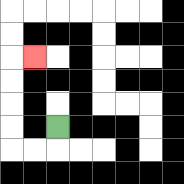{'start': '[2, 5]', 'end': '[1, 2]', 'path_directions': 'D,L,L,U,U,U,U,R', 'path_coordinates': '[[2, 5], [2, 6], [1, 6], [0, 6], [0, 5], [0, 4], [0, 3], [0, 2], [1, 2]]'}